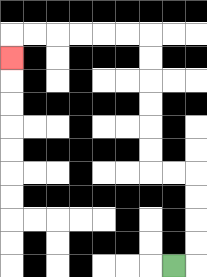{'start': '[7, 11]', 'end': '[0, 2]', 'path_directions': 'R,U,U,U,U,L,L,U,U,U,U,U,U,L,L,L,L,L,L,D', 'path_coordinates': '[[7, 11], [8, 11], [8, 10], [8, 9], [8, 8], [8, 7], [7, 7], [6, 7], [6, 6], [6, 5], [6, 4], [6, 3], [6, 2], [6, 1], [5, 1], [4, 1], [3, 1], [2, 1], [1, 1], [0, 1], [0, 2]]'}